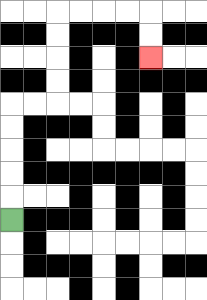{'start': '[0, 9]', 'end': '[6, 2]', 'path_directions': 'U,U,U,U,U,R,R,U,U,U,U,R,R,R,R,D,D', 'path_coordinates': '[[0, 9], [0, 8], [0, 7], [0, 6], [0, 5], [0, 4], [1, 4], [2, 4], [2, 3], [2, 2], [2, 1], [2, 0], [3, 0], [4, 0], [5, 0], [6, 0], [6, 1], [6, 2]]'}